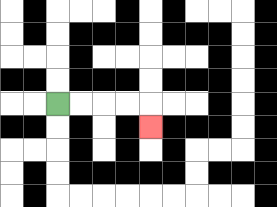{'start': '[2, 4]', 'end': '[6, 5]', 'path_directions': 'R,R,R,R,D', 'path_coordinates': '[[2, 4], [3, 4], [4, 4], [5, 4], [6, 4], [6, 5]]'}